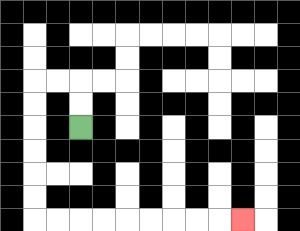{'start': '[3, 5]', 'end': '[10, 9]', 'path_directions': 'U,U,L,L,D,D,D,D,D,D,R,R,R,R,R,R,R,R,R', 'path_coordinates': '[[3, 5], [3, 4], [3, 3], [2, 3], [1, 3], [1, 4], [1, 5], [1, 6], [1, 7], [1, 8], [1, 9], [2, 9], [3, 9], [4, 9], [5, 9], [6, 9], [7, 9], [8, 9], [9, 9], [10, 9]]'}